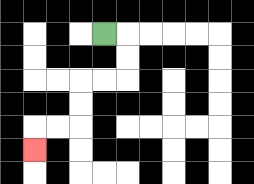{'start': '[4, 1]', 'end': '[1, 6]', 'path_directions': 'R,D,D,L,L,D,D,L,L,D', 'path_coordinates': '[[4, 1], [5, 1], [5, 2], [5, 3], [4, 3], [3, 3], [3, 4], [3, 5], [2, 5], [1, 5], [1, 6]]'}